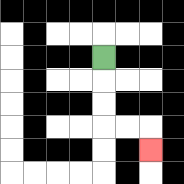{'start': '[4, 2]', 'end': '[6, 6]', 'path_directions': 'D,D,D,R,R,D', 'path_coordinates': '[[4, 2], [4, 3], [4, 4], [4, 5], [5, 5], [6, 5], [6, 6]]'}